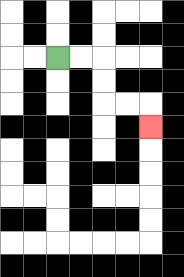{'start': '[2, 2]', 'end': '[6, 5]', 'path_directions': 'R,R,D,D,R,R,D', 'path_coordinates': '[[2, 2], [3, 2], [4, 2], [4, 3], [4, 4], [5, 4], [6, 4], [6, 5]]'}